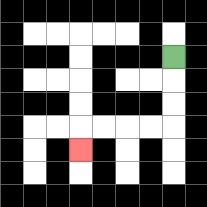{'start': '[7, 2]', 'end': '[3, 6]', 'path_directions': 'D,D,D,L,L,L,L,D', 'path_coordinates': '[[7, 2], [7, 3], [7, 4], [7, 5], [6, 5], [5, 5], [4, 5], [3, 5], [3, 6]]'}